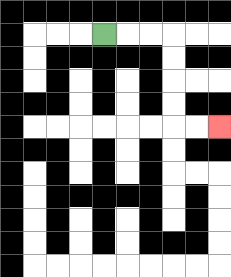{'start': '[4, 1]', 'end': '[9, 5]', 'path_directions': 'R,R,R,D,D,D,D,R,R', 'path_coordinates': '[[4, 1], [5, 1], [6, 1], [7, 1], [7, 2], [7, 3], [7, 4], [7, 5], [8, 5], [9, 5]]'}